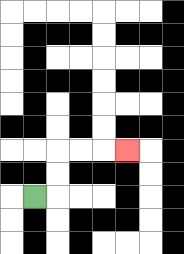{'start': '[1, 8]', 'end': '[5, 6]', 'path_directions': 'R,U,U,R,R,R', 'path_coordinates': '[[1, 8], [2, 8], [2, 7], [2, 6], [3, 6], [4, 6], [5, 6]]'}